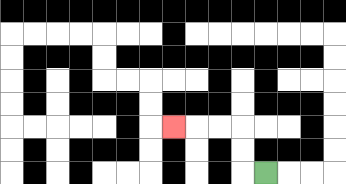{'start': '[11, 7]', 'end': '[7, 5]', 'path_directions': 'L,U,U,L,L,L', 'path_coordinates': '[[11, 7], [10, 7], [10, 6], [10, 5], [9, 5], [8, 5], [7, 5]]'}